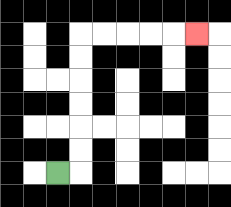{'start': '[2, 7]', 'end': '[8, 1]', 'path_directions': 'R,U,U,U,U,U,U,R,R,R,R,R', 'path_coordinates': '[[2, 7], [3, 7], [3, 6], [3, 5], [3, 4], [3, 3], [3, 2], [3, 1], [4, 1], [5, 1], [6, 1], [7, 1], [8, 1]]'}